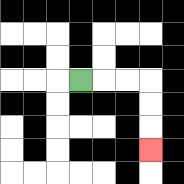{'start': '[3, 3]', 'end': '[6, 6]', 'path_directions': 'R,R,R,D,D,D', 'path_coordinates': '[[3, 3], [4, 3], [5, 3], [6, 3], [6, 4], [6, 5], [6, 6]]'}